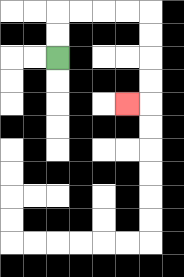{'start': '[2, 2]', 'end': '[5, 4]', 'path_directions': 'U,U,R,R,R,R,D,D,D,D,L', 'path_coordinates': '[[2, 2], [2, 1], [2, 0], [3, 0], [4, 0], [5, 0], [6, 0], [6, 1], [6, 2], [6, 3], [6, 4], [5, 4]]'}